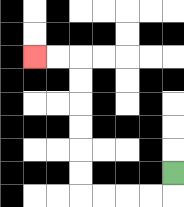{'start': '[7, 7]', 'end': '[1, 2]', 'path_directions': 'D,L,L,L,L,U,U,U,U,U,U,L,L', 'path_coordinates': '[[7, 7], [7, 8], [6, 8], [5, 8], [4, 8], [3, 8], [3, 7], [3, 6], [3, 5], [3, 4], [3, 3], [3, 2], [2, 2], [1, 2]]'}